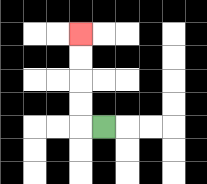{'start': '[4, 5]', 'end': '[3, 1]', 'path_directions': 'L,U,U,U,U', 'path_coordinates': '[[4, 5], [3, 5], [3, 4], [3, 3], [3, 2], [3, 1]]'}